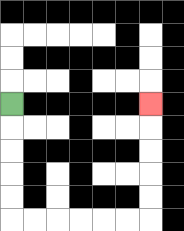{'start': '[0, 4]', 'end': '[6, 4]', 'path_directions': 'D,D,D,D,D,R,R,R,R,R,R,U,U,U,U,U', 'path_coordinates': '[[0, 4], [0, 5], [0, 6], [0, 7], [0, 8], [0, 9], [1, 9], [2, 9], [3, 9], [4, 9], [5, 9], [6, 9], [6, 8], [6, 7], [6, 6], [6, 5], [6, 4]]'}